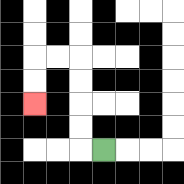{'start': '[4, 6]', 'end': '[1, 4]', 'path_directions': 'L,U,U,U,U,L,L,D,D', 'path_coordinates': '[[4, 6], [3, 6], [3, 5], [3, 4], [3, 3], [3, 2], [2, 2], [1, 2], [1, 3], [1, 4]]'}